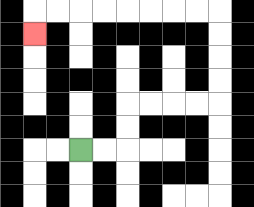{'start': '[3, 6]', 'end': '[1, 1]', 'path_directions': 'R,R,U,U,R,R,R,R,U,U,U,U,L,L,L,L,L,L,L,L,D', 'path_coordinates': '[[3, 6], [4, 6], [5, 6], [5, 5], [5, 4], [6, 4], [7, 4], [8, 4], [9, 4], [9, 3], [9, 2], [9, 1], [9, 0], [8, 0], [7, 0], [6, 0], [5, 0], [4, 0], [3, 0], [2, 0], [1, 0], [1, 1]]'}